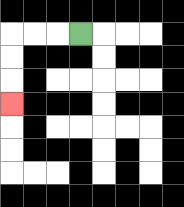{'start': '[3, 1]', 'end': '[0, 4]', 'path_directions': 'L,L,L,D,D,D', 'path_coordinates': '[[3, 1], [2, 1], [1, 1], [0, 1], [0, 2], [0, 3], [0, 4]]'}